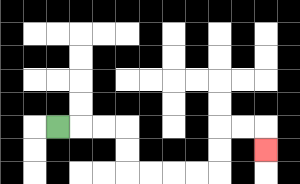{'start': '[2, 5]', 'end': '[11, 6]', 'path_directions': 'R,R,R,D,D,R,R,R,R,U,U,R,R,D', 'path_coordinates': '[[2, 5], [3, 5], [4, 5], [5, 5], [5, 6], [5, 7], [6, 7], [7, 7], [8, 7], [9, 7], [9, 6], [9, 5], [10, 5], [11, 5], [11, 6]]'}